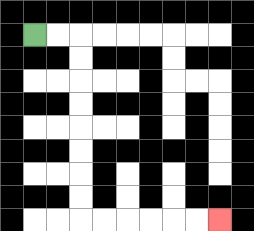{'start': '[1, 1]', 'end': '[9, 9]', 'path_directions': 'R,R,D,D,D,D,D,D,D,D,R,R,R,R,R,R', 'path_coordinates': '[[1, 1], [2, 1], [3, 1], [3, 2], [3, 3], [3, 4], [3, 5], [3, 6], [3, 7], [3, 8], [3, 9], [4, 9], [5, 9], [6, 9], [7, 9], [8, 9], [9, 9]]'}